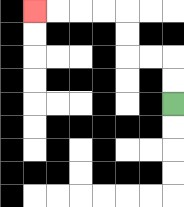{'start': '[7, 4]', 'end': '[1, 0]', 'path_directions': 'U,U,L,L,U,U,L,L,L,L', 'path_coordinates': '[[7, 4], [7, 3], [7, 2], [6, 2], [5, 2], [5, 1], [5, 0], [4, 0], [3, 0], [2, 0], [1, 0]]'}